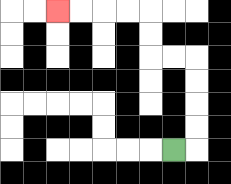{'start': '[7, 6]', 'end': '[2, 0]', 'path_directions': 'R,U,U,U,U,L,L,U,U,L,L,L,L', 'path_coordinates': '[[7, 6], [8, 6], [8, 5], [8, 4], [8, 3], [8, 2], [7, 2], [6, 2], [6, 1], [6, 0], [5, 0], [4, 0], [3, 0], [2, 0]]'}